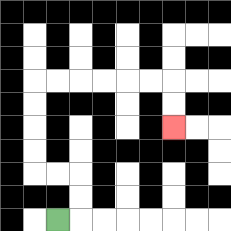{'start': '[2, 9]', 'end': '[7, 5]', 'path_directions': 'R,U,U,L,L,U,U,U,U,R,R,R,R,R,R,D,D', 'path_coordinates': '[[2, 9], [3, 9], [3, 8], [3, 7], [2, 7], [1, 7], [1, 6], [1, 5], [1, 4], [1, 3], [2, 3], [3, 3], [4, 3], [5, 3], [6, 3], [7, 3], [7, 4], [7, 5]]'}